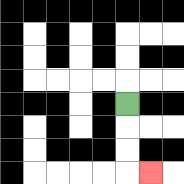{'start': '[5, 4]', 'end': '[6, 7]', 'path_directions': 'D,D,D,R', 'path_coordinates': '[[5, 4], [5, 5], [5, 6], [5, 7], [6, 7]]'}